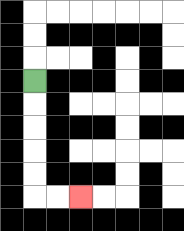{'start': '[1, 3]', 'end': '[3, 8]', 'path_directions': 'D,D,D,D,D,R,R', 'path_coordinates': '[[1, 3], [1, 4], [1, 5], [1, 6], [1, 7], [1, 8], [2, 8], [3, 8]]'}